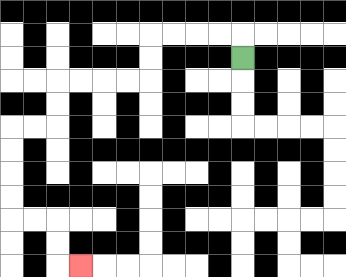{'start': '[10, 2]', 'end': '[3, 11]', 'path_directions': 'U,L,L,L,L,D,D,L,L,L,L,D,D,L,L,D,D,D,D,R,R,D,D,R', 'path_coordinates': '[[10, 2], [10, 1], [9, 1], [8, 1], [7, 1], [6, 1], [6, 2], [6, 3], [5, 3], [4, 3], [3, 3], [2, 3], [2, 4], [2, 5], [1, 5], [0, 5], [0, 6], [0, 7], [0, 8], [0, 9], [1, 9], [2, 9], [2, 10], [2, 11], [3, 11]]'}